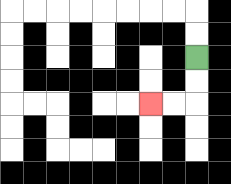{'start': '[8, 2]', 'end': '[6, 4]', 'path_directions': 'D,D,L,L', 'path_coordinates': '[[8, 2], [8, 3], [8, 4], [7, 4], [6, 4]]'}